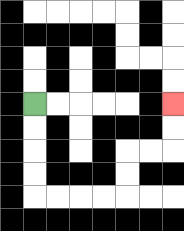{'start': '[1, 4]', 'end': '[7, 4]', 'path_directions': 'D,D,D,D,R,R,R,R,U,U,R,R,U,U', 'path_coordinates': '[[1, 4], [1, 5], [1, 6], [1, 7], [1, 8], [2, 8], [3, 8], [4, 8], [5, 8], [5, 7], [5, 6], [6, 6], [7, 6], [7, 5], [7, 4]]'}